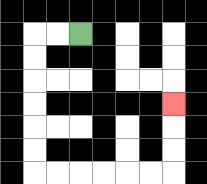{'start': '[3, 1]', 'end': '[7, 4]', 'path_directions': 'L,L,D,D,D,D,D,D,R,R,R,R,R,R,U,U,U', 'path_coordinates': '[[3, 1], [2, 1], [1, 1], [1, 2], [1, 3], [1, 4], [1, 5], [1, 6], [1, 7], [2, 7], [3, 7], [4, 7], [5, 7], [6, 7], [7, 7], [7, 6], [7, 5], [7, 4]]'}